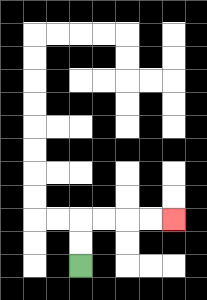{'start': '[3, 11]', 'end': '[7, 9]', 'path_directions': 'U,U,R,R,R,R', 'path_coordinates': '[[3, 11], [3, 10], [3, 9], [4, 9], [5, 9], [6, 9], [7, 9]]'}